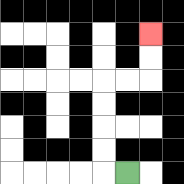{'start': '[5, 7]', 'end': '[6, 1]', 'path_directions': 'L,U,U,U,U,R,R,U,U', 'path_coordinates': '[[5, 7], [4, 7], [4, 6], [4, 5], [4, 4], [4, 3], [5, 3], [6, 3], [6, 2], [6, 1]]'}